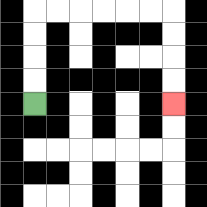{'start': '[1, 4]', 'end': '[7, 4]', 'path_directions': 'U,U,U,U,R,R,R,R,R,R,D,D,D,D', 'path_coordinates': '[[1, 4], [1, 3], [1, 2], [1, 1], [1, 0], [2, 0], [3, 0], [4, 0], [5, 0], [6, 0], [7, 0], [7, 1], [7, 2], [7, 3], [7, 4]]'}